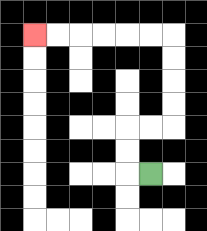{'start': '[6, 7]', 'end': '[1, 1]', 'path_directions': 'L,U,U,R,R,U,U,U,U,L,L,L,L,L,L', 'path_coordinates': '[[6, 7], [5, 7], [5, 6], [5, 5], [6, 5], [7, 5], [7, 4], [7, 3], [7, 2], [7, 1], [6, 1], [5, 1], [4, 1], [3, 1], [2, 1], [1, 1]]'}